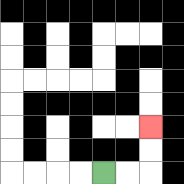{'start': '[4, 7]', 'end': '[6, 5]', 'path_directions': 'R,R,U,U', 'path_coordinates': '[[4, 7], [5, 7], [6, 7], [6, 6], [6, 5]]'}